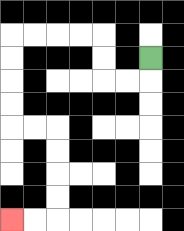{'start': '[6, 2]', 'end': '[0, 9]', 'path_directions': 'D,L,L,U,U,L,L,L,L,D,D,D,D,R,R,D,D,D,D,L,L', 'path_coordinates': '[[6, 2], [6, 3], [5, 3], [4, 3], [4, 2], [4, 1], [3, 1], [2, 1], [1, 1], [0, 1], [0, 2], [0, 3], [0, 4], [0, 5], [1, 5], [2, 5], [2, 6], [2, 7], [2, 8], [2, 9], [1, 9], [0, 9]]'}